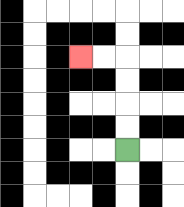{'start': '[5, 6]', 'end': '[3, 2]', 'path_directions': 'U,U,U,U,L,L', 'path_coordinates': '[[5, 6], [5, 5], [5, 4], [5, 3], [5, 2], [4, 2], [3, 2]]'}